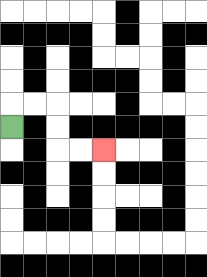{'start': '[0, 5]', 'end': '[4, 6]', 'path_directions': 'U,R,R,D,D,R,R', 'path_coordinates': '[[0, 5], [0, 4], [1, 4], [2, 4], [2, 5], [2, 6], [3, 6], [4, 6]]'}